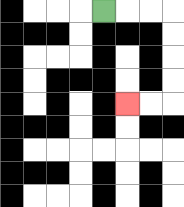{'start': '[4, 0]', 'end': '[5, 4]', 'path_directions': 'R,R,R,D,D,D,D,L,L', 'path_coordinates': '[[4, 0], [5, 0], [6, 0], [7, 0], [7, 1], [7, 2], [7, 3], [7, 4], [6, 4], [5, 4]]'}